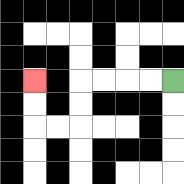{'start': '[7, 3]', 'end': '[1, 3]', 'path_directions': 'L,L,L,L,D,D,L,L,U,U', 'path_coordinates': '[[7, 3], [6, 3], [5, 3], [4, 3], [3, 3], [3, 4], [3, 5], [2, 5], [1, 5], [1, 4], [1, 3]]'}